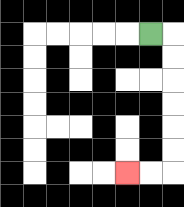{'start': '[6, 1]', 'end': '[5, 7]', 'path_directions': 'R,D,D,D,D,D,D,L,L', 'path_coordinates': '[[6, 1], [7, 1], [7, 2], [7, 3], [7, 4], [7, 5], [7, 6], [7, 7], [6, 7], [5, 7]]'}